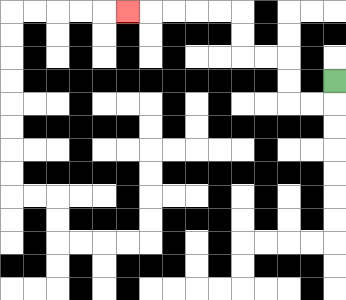{'start': '[14, 3]', 'end': '[5, 0]', 'path_directions': 'D,L,L,U,U,L,L,U,U,L,L,L,L,L', 'path_coordinates': '[[14, 3], [14, 4], [13, 4], [12, 4], [12, 3], [12, 2], [11, 2], [10, 2], [10, 1], [10, 0], [9, 0], [8, 0], [7, 0], [6, 0], [5, 0]]'}